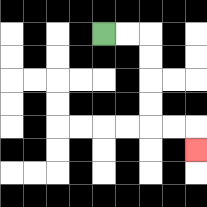{'start': '[4, 1]', 'end': '[8, 6]', 'path_directions': 'R,R,D,D,D,D,R,R,D', 'path_coordinates': '[[4, 1], [5, 1], [6, 1], [6, 2], [6, 3], [6, 4], [6, 5], [7, 5], [8, 5], [8, 6]]'}